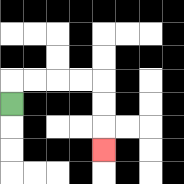{'start': '[0, 4]', 'end': '[4, 6]', 'path_directions': 'U,R,R,R,R,D,D,D', 'path_coordinates': '[[0, 4], [0, 3], [1, 3], [2, 3], [3, 3], [4, 3], [4, 4], [4, 5], [4, 6]]'}